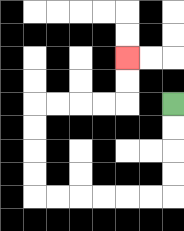{'start': '[7, 4]', 'end': '[5, 2]', 'path_directions': 'D,D,D,D,L,L,L,L,L,L,U,U,U,U,R,R,R,R,U,U', 'path_coordinates': '[[7, 4], [7, 5], [7, 6], [7, 7], [7, 8], [6, 8], [5, 8], [4, 8], [3, 8], [2, 8], [1, 8], [1, 7], [1, 6], [1, 5], [1, 4], [2, 4], [3, 4], [4, 4], [5, 4], [5, 3], [5, 2]]'}